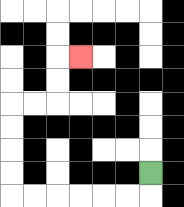{'start': '[6, 7]', 'end': '[3, 2]', 'path_directions': 'D,L,L,L,L,L,L,U,U,U,U,R,R,U,U,R', 'path_coordinates': '[[6, 7], [6, 8], [5, 8], [4, 8], [3, 8], [2, 8], [1, 8], [0, 8], [0, 7], [0, 6], [0, 5], [0, 4], [1, 4], [2, 4], [2, 3], [2, 2], [3, 2]]'}